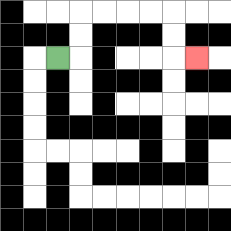{'start': '[2, 2]', 'end': '[8, 2]', 'path_directions': 'R,U,U,R,R,R,R,D,D,R', 'path_coordinates': '[[2, 2], [3, 2], [3, 1], [3, 0], [4, 0], [5, 0], [6, 0], [7, 0], [7, 1], [7, 2], [8, 2]]'}